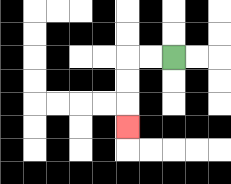{'start': '[7, 2]', 'end': '[5, 5]', 'path_directions': 'L,L,D,D,D', 'path_coordinates': '[[7, 2], [6, 2], [5, 2], [5, 3], [5, 4], [5, 5]]'}